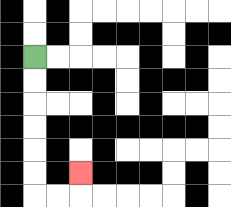{'start': '[1, 2]', 'end': '[3, 7]', 'path_directions': 'D,D,D,D,D,D,R,R,U', 'path_coordinates': '[[1, 2], [1, 3], [1, 4], [1, 5], [1, 6], [1, 7], [1, 8], [2, 8], [3, 8], [3, 7]]'}